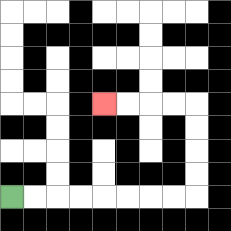{'start': '[0, 8]', 'end': '[4, 4]', 'path_directions': 'R,R,R,R,R,R,R,R,U,U,U,U,L,L,L,L', 'path_coordinates': '[[0, 8], [1, 8], [2, 8], [3, 8], [4, 8], [5, 8], [6, 8], [7, 8], [8, 8], [8, 7], [8, 6], [8, 5], [8, 4], [7, 4], [6, 4], [5, 4], [4, 4]]'}